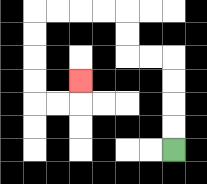{'start': '[7, 6]', 'end': '[3, 3]', 'path_directions': 'U,U,U,U,L,L,U,U,L,L,L,L,D,D,D,D,R,R,U', 'path_coordinates': '[[7, 6], [7, 5], [7, 4], [7, 3], [7, 2], [6, 2], [5, 2], [5, 1], [5, 0], [4, 0], [3, 0], [2, 0], [1, 0], [1, 1], [1, 2], [1, 3], [1, 4], [2, 4], [3, 4], [3, 3]]'}